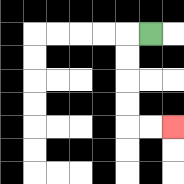{'start': '[6, 1]', 'end': '[7, 5]', 'path_directions': 'L,D,D,D,D,R,R', 'path_coordinates': '[[6, 1], [5, 1], [5, 2], [5, 3], [5, 4], [5, 5], [6, 5], [7, 5]]'}